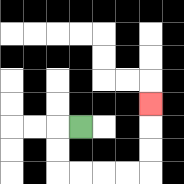{'start': '[3, 5]', 'end': '[6, 4]', 'path_directions': 'L,D,D,R,R,R,R,U,U,U', 'path_coordinates': '[[3, 5], [2, 5], [2, 6], [2, 7], [3, 7], [4, 7], [5, 7], [6, 7], [6, 6], [6, 5], [6, 4]]'}